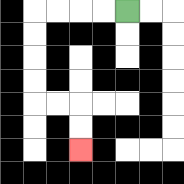{'start': '[5, 0]', 'end': '[3, 6]', 'path_directions': 'L,L,L,L,D,D,D,D,R,R,D,D', 'path_coordinates': '[[5, 0], [4, 0], [3, 0], [2, 0], [1, 0], [1, 1], [1, 2], [1, 3], [1, 4], [2, 4], [3, 4], [3, 5], [3, 6]]'}